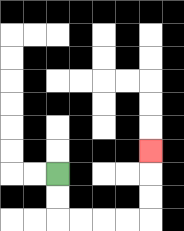{'start': '[2, 7]', 'end': '[6, 6]', 'path_directions': 'D,D,R,R,R,R,U,U,U', 'path_coordinates': '[[2, 7], [2, 8], [2, 9], [3, 9], [4, 9], [5, 9], [6, 9], [6, 8], [6, 7], [6, 6]]'}